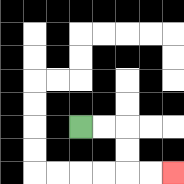{'start': '[3, 5]', 'end': '[7, 7]', 'path_directions': 'R,R,D,D,R,R', 'path_coordinates': '[[3, 5], [4, 5], [5, 5], [5, 6], [5, 7], [6, 7], [7, 7]]'}